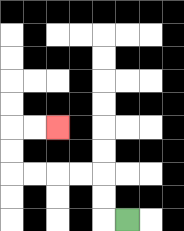{'start': '[5, 9]', 'end': '[2, 5]', 'path_directions': 'L,U,U,L,L,L,L,U,U,R,R', 'path_coordinates': '[[5, 9], [4, 9], [4, 8], [4, 7], [3, 7], [2, 7], [1, 7], [0, 7], [0, 6], [0, 5], [1, 5], [2, 5]]'}